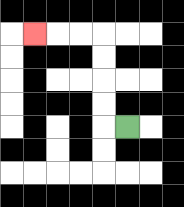{'start': '[5, 5]', 'end': '[1, 1]', 'path_directions': 'L,U,U,U,U,L,L,L', 'path_coordinates': '[[5, 5], [4, 5], [4, 4], [4, 3], [4, 2], [4, 1], [3, 1], [2, 1], [1, 1]]'}